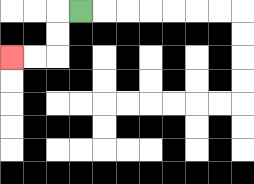{'start': '[3, 0]', 'end': '[0, 2]', 'path_directions': 'L,D,D,L,L', 'path_coordinates': '[[3, 0], [2, 0], [2, 1], [2, 2], [1, 2], [0, 2]]'}